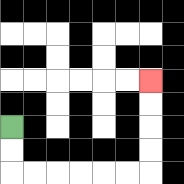{'start': '[0, 5]', 'end': '[6, 3]', 'path_directions': 'D,D,R,R,R,R,R,R,U,U,U,U', 'path_coordinates': '[[0, 5], [0, 6], [0, 7], [1, 7], [2, 7], [3, 7], [4, 7], [5, 7], [6, 7], [6, 6], [6, 5], [6, 4], [6, 3]]'}